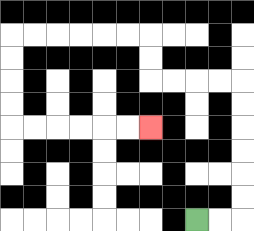{'start': '[8, 9]', 'end': '[6, 5]', 'path_directions': 'R,R,U,U,U,U,U,U,L,L,L,L,U,U,L,L,L,L,L,L,D,D,D,D,R,R,R,R,R,R', 'path_coordinates': '[[8, 9], [9, 9], [10, 9], [10, 8], [10, 7], [10, 6], [10, 5], [10, 4], [10, 3], [9, 3], [8, 3], [7, 3], [6, 3], [6, 2], [6, 1], [5, 1], [4, 1], [3, 1], [2, 1], [1, 1], [0, 1], [0, 2], [0, 3], [0, 4], [0, 5], [1, 5], [2, 5], [3, 5], [4, 5], [5, 5], [6, 5]]'}